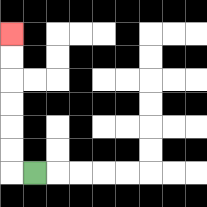{'start': '[1, 7]', 'end': '[0, 1]', 'path_directions': 'L,U,U,U,U,U,U', 'path_coordinates': '[[1, 7], [0, 7], [0, 6], [0, 5], [0, 4], [0, 3], [0, 2], [0, 1]]'}